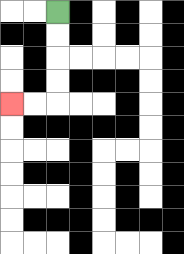{'start': '[2, 0]', 'end': '[0, 4]', 'path_directions': 'D,D,D,D,L,L', 'path_coordinates': '[[2, 0], [2, 1], [2, 2], [2, 3], [2, 4], [1, 4], [0, 4]]'}